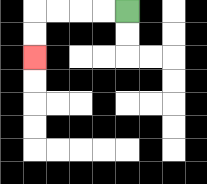{'start': '[5, 0]', 'end': '[1, 2]', 'path_directions': 'L,L,L,L,D,D', 'path_coordinates': '[[5, 0], [4, 0], [3, 0], [2, 0], [1, 0], [1, 1], [1, 2]]'}